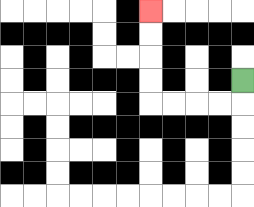{'start': '[10, 3]', 'end': '[6, 0]', 'path_directions': 'D,L,L,L,L,U,U,U,U', 'path_coordinates': '[[10, 3], [10, 4], [9, 4], [8, 4], [7, 4], [6, 4], [6, 3], [6, 2], [6, 1], [6, 0]]'}